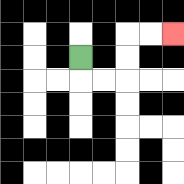{'start': '[3, 2]', 'end': '[7, 1]', 'path_directions': 'D,R,R,U,U,R,R', 'path_coordinates': '[[3, 2], [3, 3], [4, 3], [5, 3], [5, 2], [5, 1], [6, 1], [7, 1]]'}